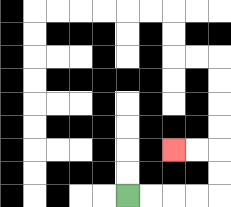{'start': '[5, 8]', 'end': '[7, 6]', 'path_directions': 'R,R,R,R,U,U,L,L', 'path_coordinates': '[[5, 8], [6, 8], [7, 8], [8, 8], [9, 8], [9, 7], [9, 6], [8, 6], [7, 6]]'}